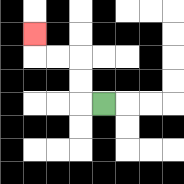{'start': '[4, 4]', 'end': '[1, 1]', 'path_directions': 'L,U,U,L,L,U', 'path_coordinates': '[[4, 4], [3, 4], [3, 3], [3, 2], [2, 2], [1, 2], [1, 1]]'}